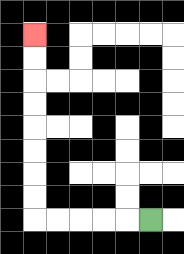{'start': '[6, 9]', 'end': '[1, 1]', 'path_directions': 'L,L,L,L,L,U,U,U,U,U,U,U,U', 'path_coordinates': '[[6, 9], [5, 9], [4, 9], [3, 9], [2, 9], [1, 9], [1, 8], [1, 7], [1, 6], [1, 5], [1, 4], [1, 3], [1, 2], [1, 1]]'}